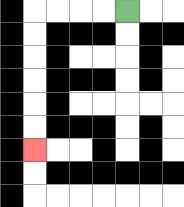{'start': '[5, 0]', 'end': '[1, 6]', 'path_directions': 'L,L,L,L,D,D,D,D,D,D', 'path_coordinates': '[[5, 0], [4, 0], [3, 0], [2, 0], [1, 0], [1, 1], [1, 2], [1, 3], [1, 4], [1, 5], [1, 6]]'}